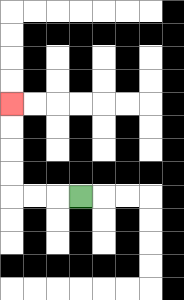{'start': '[3, 8]', 'end': '[0, 4]', 'path_directions': 'L,L,L,U,U,U,U', 'path_coordinates': '[[3, 8], [2, 8], [1, 8], [0, 8], [0, 7], [0, 6], [0, 5], [0, 4]]'}